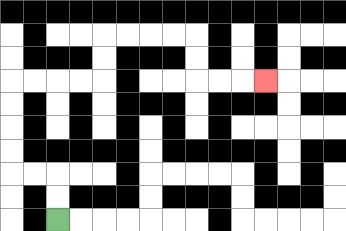{'start': '[2, 9]', 'end': '[11, 3]', 'path_directions': 'U,U,L,L,U,U,U,U,R,R,R,R,U,U,R,R,R,R,D,D,R,R,R', 'path_coordinates': '[[2, 9], [2, 8], [2, 7], [1, 7], [0, 7], [0, 6], [0, 5], [0, 4], [0, 3], [1, 3], [2, 3], [3, 3], [4, 3], [4, 2], [4, 1], [5, 1], [6, 1], [7, 1], [8, 1], [8, 2], [8, 3], [9, 3], [10, 3], [11, 3]]'}